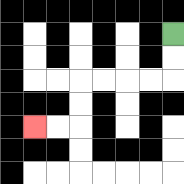{'start': '[7, 1]', 'end': '[1, 5]', 'path_directions': 'D,D,L,L,L,L,D,D,L,L', 'path_coordinates': '[[7, 1], [7, 2], [7, 3], [6, 3], [5, 3], [4, 3], [3, 3], [3, 4], [3, 5], [2, 5], [1, 5]]'}